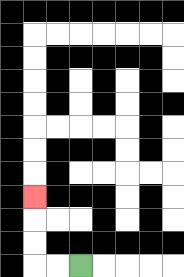{'start': '[3, 11]', 'end': '[1, 8]', 'path_directions': 'L,L,U,U,U', 'path_coordinates': '[[3, 11], [2, 11], [1, 11], [1, 10], [1, 9], [1, 8]]'}